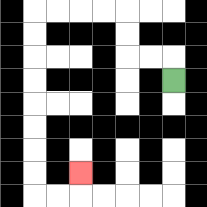{'start': '[7, 3]', 'end': '[3, 7]', 'path_directions': 'U,L,L,U,U,L,L,L,L,D,D,D,D,D,D,D,D,R,R,U', 'path_coordinates': '[[7, 3], [7, 2], [6, 2], [5, 2], [5, 1], [5, 0], [4, 0], [3, 0], [2, 0], [1, 0], [1, 1], [1, 2], [1, 3], [1, 4], [1, 5], [1, 6], [1, 7], [1, 8], [2, 8], [3, 8], [3, 7]]'}